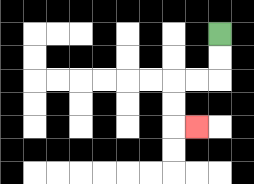{'start': '[9, 1]', 'end': '[8, 5]', 'path_directions': 'D,D,L,L,D,D,R', 'path_coordinates': '[[9, 1], [9, 2], [9, 3], [8, 3], [7, 3], [7, 4], [7, 5], [8, 5]]'}